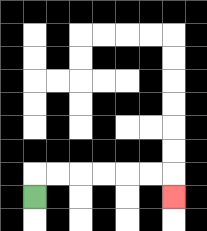{'start': '[1, 8]', 'end': '[7, 8]', 'path_directions': 'U,R,R,R,R,R,R,D', 'path_coordinates': '[[1, 8], [1, 7], [2, 7], [3, 7], [4, 7], [5, 7], [6, 7], [7, 7], [7, 8]]'}